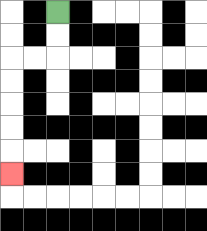{'start': '[2, 0]', 'end': '[0, 7]', 'path_directions': 'D,D,L,L,D,D,D,D,D', 'path_coordinates': '[[2, 0], [2, 1], [2, 2], [1, 2], [0, 2], [0, 3], [0, 4], [0, 5], [0, 6], [0, 7]]'}